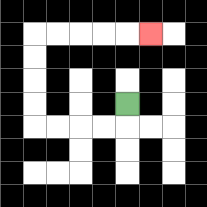{'start': '[5, 4]', 'end': '[6, 1]', 'path_directions': 'D,L,L,L,L,U,U,U,U,R,R,R,R,R', 'path_coordinates': '[[5, 4], [5, 5], [4, 5], [3, 5], [2, 5], [1, 5], [1, 4], [1, 3], [1, 2], [1, 1], [2, 1], [3, 1], [4, 1], [5, 1], [6, 1]]'}